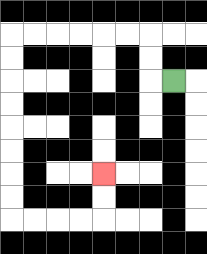{'start': '[7, 3]', 'end': '[4, 7]', 'path_directions': 'L,U,U,L,L,L,L,L,L,D,D,D,D,D,D,D,D,R,R,R,R,U,U', 'path_coordinates': '[[7, 3], [6, 3], [6, 2], [6, 1], [5, 1], [4, 1], [3, 1], [2, 1], [1, 1], [0, 1], [0, 2], [0, 3], [0, 4], [0, 5], [0, 6], [0, 7], [0, 8], [0, 9], [1, 9], [2, 9], [3, 9], [4, 9], [4, 8], [4, 7]]'}